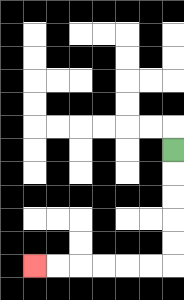{'start': '[7, 6]', 'end': '[1, 11]', 'path_directions': 'D,D,D,D,D,L,L,L,L,L,L', 'path_coordinates': '[[7, 6], [7, 7], [7, 8], [7, 9], [7, 10], [7, 11], [6, 11], [5, 11], [4, 11], [3, 11], [2, 11], [1, 11]]'}